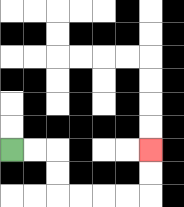{'start': '[0, 6]', 'end': '[6, 6]', 'path_directions': 'R,R,D,D,R,R,R,R,U,U', 'path_coordinates': '[[0, 6], [1, 6], [2, 6], [2, 7], [2, 8], [3, 8], [4, 8], [5, 8], [6, 8], [6, 7], [6, 6]]'}